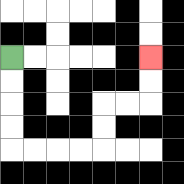{'start': '[0, 2]', 'end': '[6, 2]', 'path_directions': 'D,D,D,D,R,R,R,R,U,U,R,R,U,U', 'path_coordinates': '[[0, 2], [0, 3], [0, 4], [0, 5], [0, 6], [1, 6], [2, 6], [3, 6], [4, 6], [4, 5], [4, 4], [5, 4], [6, 4], [6, 3], [6, 2]]'}